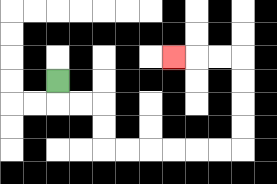{'start': '[2, 3]', 'end': '[7, 2]', 'path_directions': 'D,R,R,D,D,R,R,R,R,R,R,U,U,U,U,L,L,L', 'path_coordinates': '[[2, 3], [2, 4], [3, 4], [4, 4], [4, 5], [4, 6], [5, 6], [6, 6], [7, 6], [8, 6], [9, 6], [10, 6], [10, 5], [10, 4], [10, 3], [10, 2], [9, 2], [8, 2], [7, 2]]'}